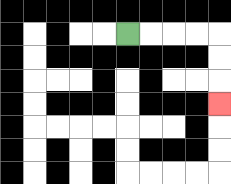{'start': '[5, 1]', 'end': '[9, 4]', 'path_directions': 'R,R,R,R,D,D,D', 'path_coordinates': '[[5, 1], [6, 1], [7, 1], [8, 1], [9, 1], [9, 2], [9, 3], [9, 4]]'}